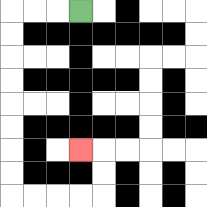{'start': '[3, 0]', 'end': '[3, 6]', 'path_directions': 'L,L,L,D,D,D,D,D,D,D,D,R,R,R,R,U,U,L', 'path_coordinates': '[[3, 0], [2, 0], [1, 0], [0, 0], [0, 1], [0, 2], [0, 3], [0, 4], [0, 5], [0, 6], [0, 7], [0, 8], [1, 8], [2, 8], [3, 8], [4, 8], [4, 7], [4, 6], [3, 6]]'}